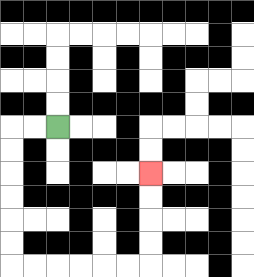{'start': '[2, 5]', 'end': '[6, 7]', 'path_directions': 'L,L,D,D,D,D,D,D,R,R,R,R,R,R,U,U,U,U', 'path_coordinates': '[[2, 5], [1, 5], [0, 5], [0, 6], [0, 7], [0, 8], [0, 9], [0, 10], [0, 11], [1, 11], [2, 11], [3, 11], [4, 11], [5, 11], [6, 11], [6, 10], [6, 9], [6, 8], [6, 7]]'}